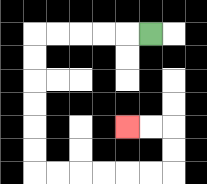{'start': '[6, 1]', 'end': '[5, 5]', 'path_directions': 'L,L,L,L,L,D,D,D,D,D,D,R,R,R,R,R,R,U,U,L,L', 'path_coordinates': '[[6, 1], [5, 1], [4, 1], [3, 1], [2, 1], [1, 1], [1, 2], [1, 3], [1, 4], [1, 5], [1, 6], [1, 7], [2, 7], [3, 7], [4, 7], [5, 7], [6, 7], [7, 7], [7, 6], [7, 5], [6, 5], [5, 5]]'}